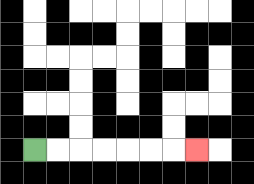{'start': '[1, 6]', 'end': '[8, 6]', 'path_directions': 'R,R,R,R,R,R,R', 'path_coordinates': '[[1, 6], [2, 6], [3, 6], [4, 6], [5, 6], [6, 6], [7, 6], [8, 6]]'}